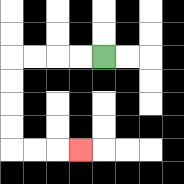{'start': '[4, 2]', 'end': '[3, 6]', 'path_directions': 'L,L,L,L,D,D,D,D,R,R,R', 'path_coordinates': '[[4, 2], [3, 2], [2, 2], [1, 2], [0, 2], [0, 3], [0, 4], [0, 5], [0, 6], [1, 6], [2, 6], [3, 6]]'}